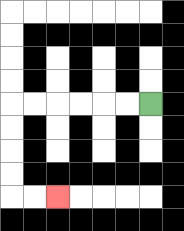{'start': '[6, 4]', 'end': '[2, 8]', 'path_directions': 'L,L,L,L,L,L,D,D,D,D,R,R', 'path_coordinates': '[[6, 4], [5, 4], [4, 4], [3, 4], [2, 4], [1, 4], [0, 4], [0, 5], [0, 6], [0, 7], [0, 8], [1, 8], [2, 8]]'}